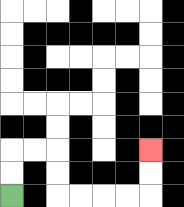{'start': '[0, 8]', 'end': '[6, 6]', 'path_directions': 'U,U,R,R,D,D,R,R,R,R,U,U', 'path_coordinates': '[[0, 8], [0, 7], [0, 6], [1, 6], [2, 6], [2, 7], [2, 8], [3, 8], [4, 8], [5, 8], [6, 8], [6, 7], [6, 6]]'}